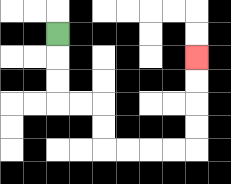{'start': '[2, 1]', 'end': '[8, 2]', 'path_directions': 'D,D,D,R,R,D,D,R,R,R,R,U,U,U,U', 'path_coordinates': '[[2, 1], [2, 2], [2, 3], [2, 4], [3, 4], [4, 4], [4, 5], [4, 6], [5, 6], [6, 6], [7, 6], [8, 6], [8, 5], [8, 4], [8, 3], [8, 2]]'}